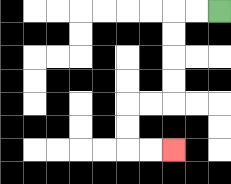{'start': '[9, 0]', 'end': '[7, 6]', 'path_directions': 'L,L,D,D,D,D,L,L,D,D,R,R', 'path_coordinates': '[[9, 0], [8, 0], [7, 0], [7, 1], [7, 2], [7, 3], [7, 4], [6, 4], [5, 4], [5, 5], [5, 6], [6, 6], [7, 6]]'}